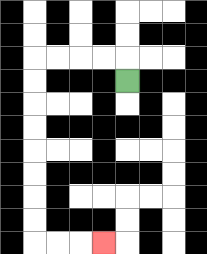{'start': '[5, 3]', 'end': '[4, 10]', 'path_directions': 'U,L,L,L,L,D,D,D,D,D,D,D,D,R,R,R', 'path_coordinates': '[[5, 3], [5, 2], [4, 2], [3, 2], [2, 2], [1, 2], [1, 3], [1, 4], [1, 5], [1, 6], [1, 7], [1, 8], [1, 9], [1, 10], [2, 10], [3, 10], [4, 10]]'}